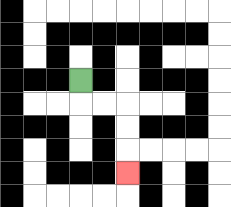{'start': '[3, 3]', 'end': '[5, 7]', 'path_directions': 'D,R,R,D,D,D', 'path_coordinates': '[[3, 3], [3, 4], [4, 4], [5, 4], [5, 5], [5, 6], [5, 7]]'}